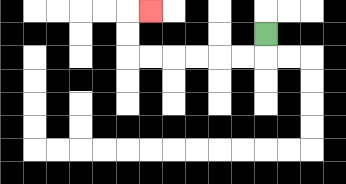{'start': '[11, 1]', 'end': '[6, 0]', 'path_directions': 'D,L,L,L,L,L,L,U,U,R', 'path_coordinates': '[[11, 1], [11, 2], [10, 2], [9, 2], [8, 2], [7, 2], [6, 2], [5, 2], [5, 1], [5, 0], [6, 0]]'}